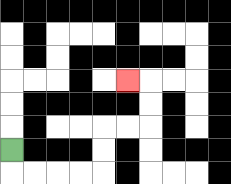{'start': '[0, 6]', 'end': '[5, 3]', 'path_directions': 'D,R,R,R,R,U,U,R,R,U,U,L', 'path_coordinates': '[[0, 6], [0, 7], [1, 7], [2, 7], [3, 7], [4, 7], [4, 6], [4, 5], [5, 5], [6, 5], [6, 4], [6, 3], [5, 3]]'}